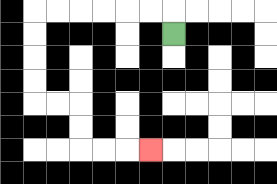{'start': '[7, 1]', 'end': '[6, 6]', 'path_directions': 'U,L,L,L,L,L,L,D,D,D,D,R,R,D,D,R,R,R', 'path_coordinates': '[[7, 1], [7, 0], [6, 0], [5, 0], [4, 0], [3, 0], [2, 0], [1, 0], [1, 1], [1, 2], [1, 3], [1, 4], [2, 4], [3, 4], [3, 5], [3, 6], [4, 6], [5, 6], [6, 6]]'}